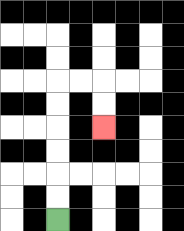{'start': '[2, 9]', 'end': '[4, 5]', 'path_directions': 'U,U,U,U,U,U,R,R,D,D', 'path_coordinates': '[[2, 9], [2, 8], [2, 7], [2, 6], [2, 5], [2, 4], [2, 3], [3, 3], [4, 3], [4, 4], [4, 5]]'}